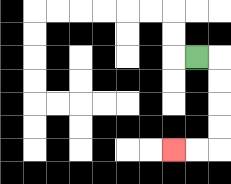{'start': '[8, 2]', 'end': '[7, 6]', 'path_directions': 'R,D,D,D,D,L,L', 'path_coordinates': '[[8, 2], [9, 2], [9, 3], [9, 4], [9, 5], [9, 6], [8, 6], [7, 6]]'}